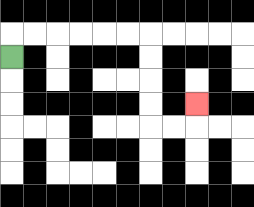{'start': '[0, 2]', 'end': '[8, 4]', 'path_directions': 'U,R,R,R,R,R,R,D,D,D,D,R,R,U', 'path_coordinates': '[[0, 2], [0, 1], [1, 1], [2, 1], [3, 1], [4, 1], [5, 1], [6, 1], [6, 2], [6, 3], [6, 4], [6, 5], [7, 5], [8, 5], [8, 4]]'}